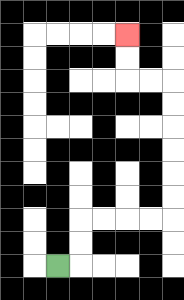{'start': '[2, 11]', 'end': '[5, 1]', 'path_directions': 'R,U,U,R,R,R,R,U,U,U,U,U,U,L,L,U,U', 'path_coordinates': '[[2, 11], [3, 11], [3, 10], [3, 9], [4, 9], [5, 9], [6, 9], [7, 9], [7, 8], [7, 7], [7, 6], [7, 5], [7, 4], [7, 3], [6, 3], [5, 3], [5, 2], [5, 1]]'}